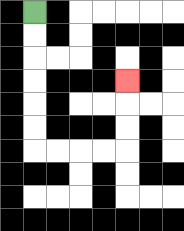{'start': '[1, 0]', 'end': '[5, 3]', 'path_directions': 'D,D,D,D,D,D,R,R,R,R,U,U,U', 'path_coordinates': '[[1, 0], [1, 1], [1, 2], [1, 3], [1, 4], [1, 5], [1, 6], [2, 6], [3, 6], [4, 6], [5, 6], [5, 5], [5, 4], [5, 3]]'}